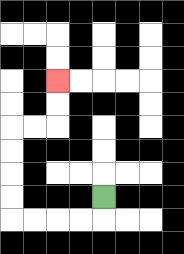{'start': '[4, 8]', 'end': '[2, 3]', 'path_directions': 'D,L,L,L,L,U,U,U,U,R,R,U,U', 'path_coordinates': '[[4, 8], [4, 9], [3, 9], [2, 9], [1, 9], [0, 9], [0, 8], [0, 7], [0, 6], [0, 5], [1, 5], [2, 5], [2, 4], [2, 3]]'}